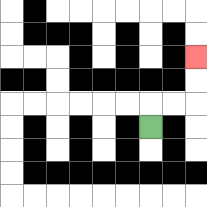{'start': '[6, 5]', 'end': '[8, 2]', 'path_directions': 'U,R,R,U,U', 'path_coordinates': '[[6, 5], [6, 4], [7, 4], [8, 4], [8, 3], [8, 2]]'}